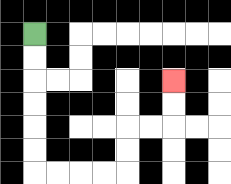{'start': '[1, 1]', 'end': '[7, 3]', 'path_directions': 'D,D,D,D,D,D,R,R,R,R,U,U,R,R,U,U', 'path_coordinates': '[[1, 1], [1, 2], [1, 3], [1, 4], [1, 5], [1, 6], [1, 7], [2, 7], [3, 7], [4, 7], [5, 7], [5, 6], [5, 5], [6, 5], [7, 5], [7, 4], [7, 3]]'}